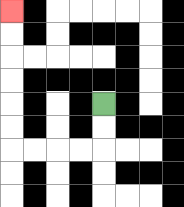{'start': '[4, 4]', 'end': '[0, 0]', 'path_directions': 'D,D,L,L,L,L,U,U,U,U,U,U', 'path_coordinates': '[[4, 4], [4, 5], [4, 6], [3, 6], [2, 6], [1, 6], [0, 6], [0, 5], [0, 4], [0, 3], [0, 2], [0, 1], [0, 0]]'}